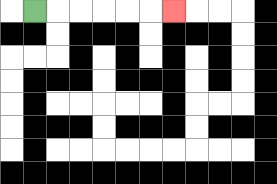{'start': '[1, 0]', 'end': '[7, 0]', 'path_directions': 'R,R,R,R,R,R', 'path_coordinates': '[[1, 0], [2, 0], [3, 0], [4, 0], [5, 0], [6, 0], [7, 0]]'}